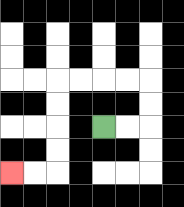{'start': '[4, 5]', 'end': '[0, 7]', 'path_directions': 'R,R,U,U,L,L,L,L,D,D,D,D,L,L', 'path_coordinates': '[[4, 5], [5, 5], [6, 5], [6, 4], [6, 3], [5, 3], [4, 3], [3, 3], [2, 3], [2, 4], [2, 5], [2, 6], [2, 7], [1, 7], [0, 7]]'}